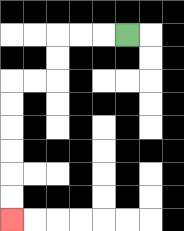{'start': '[5, 1]', 'end': '[0, 9]', 'path_directions': 'L,L,L,D,D,L,L,D,D,D,D,D,D', 'path_coordinates': '[[5, 1], [4, 1], [3, 1], [2, 1], [2, 2], [2, 3], [1, 3], [0, 3], [0, 4], [0, 5], [0, 6], [0, 7], [0, 8], [0, 9]]'}